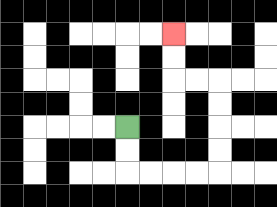{'start': '[5, 5]', 'end': '[7, 1]', 'path_directions': 'D,D,R,R,R,R,U,U,U,U,L,L,U,U', 'path_coordinates': '[[5, 5], [5, 6], [5, 7], [6, 7], [7, 7], [8, 7], [9, 7], [9, 6], [9, 5], [9, 4], [9, 3], [8, 3], [7, 3], [7, 2], [7, 1]]'}